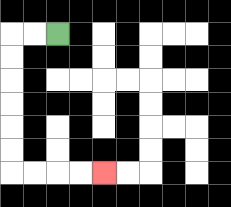{'start': '[2, 1]', 'end': '[4, 7]', 'path_directions': 'L,L,D,D,D,D,D,D,R,R,R,R', 'path_coordinates': '[[2, 1], [1, 1], [0, 1], [0, 2], [0, 3], [0, 4], [0, 5], [0, 6], [0, 7], [1, 7], [2, 7], [3, 7], [4, 7]]'}